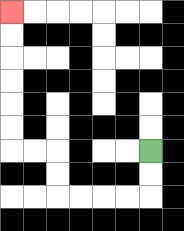{'start': '[6, 6]', 'end': '[0, 0]', 'path_directions': 'D,D,L,L,L,L,U,U,L,L,U,U,U,U,U,U', 'path_coordinates': '[[6, 6], [6, 7], [6, 8], [5, 8], [4, 8], [3, 8], [2, 8], [2, 7], [2, 6], [1, 6], [0, 6], [0, 5], [0, 4], [0, 3], [0, 2], [0, 1], [0, 0]]'}